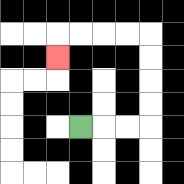{'start': '[3, 5]', 'end': '[2, 2]', 'path_directions': 'R,R,R,U,U,U,U,L,L,L,L,D', 'path_coordinates': '[[3, 5], [4, 5], [5, 5], [6, 5], [6, 4], [6, 3], [6, 2], [6, 1], [5, 1], [4, 1], [3, 1], [2, 1], [2, 2]]'}